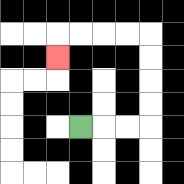{'start': '[3, 5]', 'end': '[2, 2]', 'path_directions': 'R,R,R,U,U,U,U,L,L,L,L,D', 'path_coordinates': '[[3, 5], [4, 5], [5, 5], [6, 5], [6, 4], [6, 3], [6, 2], [6, 1], [5, 1], [4, 1], [3, 1], [2, 1], [2, 2]]'}